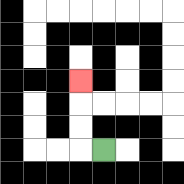{'start': '[4, 6]', 'end': '[3, 3]', 'path_directions': 'L,U,U,U', 'path_coordinates': '[[4, 6], [3, 6], [3, 5], [3, 4], [3, 3]]'}